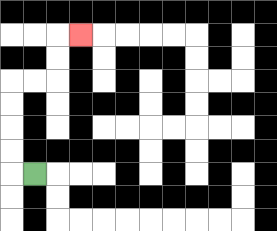{'start': '[1, 7]', 'end': '[3, 1]', 'path_directions': 'L,U,U,U,U,R,R,U,U,R', 'path_coordinates': '[[1, 7], [0, 7], [0, 6], [0, 5], [0, 4], [0, 3], [1, 3], [2, 3], [2, 2], [2, 1], [3, 1]]'}